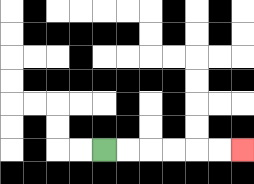{'start': '[4, 6]', 'end': '[10, 6]', 'path_directions': 'R,R,R,R,R,R', 'path_coordinates': '[[4, 6], [5, 6], [6, 6], [7, 6], [8, 6], [9, 6], [10, 6]]'}